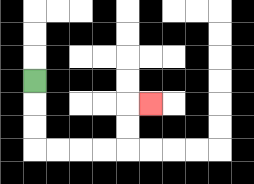{'start': '[1, 3]', 'end': '[6, 4]', 'path_directions': 'D,D,D,R,R,R,R,U,U,R', 'path_coordinates': '[[1, 3], [1, 4], [1, 5], [1, 6], [2, 6], [3, 6], [4, 6], [5, 6], [5, 5], [5, 4], [6, 4]]'}